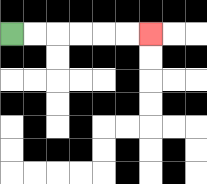{'start': '[0, 1]', 'end': '[6, 1]', 'path_directions': 'R,R,R,R,R,R', 'path_coordinates': '[[0, 1], [1, 1], [2, 1], [3, 1], [4, 1], [5, 1], [6, 1]]'}